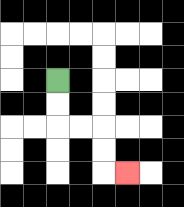{'start': '[2, 3]', 'end': '[5, 7]', 'path_directions': 'D,D,R,R,D,D,R', 'path_coordinates': '[[2, 3], [2, 4], [2, 5], [3, 5], [4, 5], [4, 6], [4, 7], [5, 7]]'}